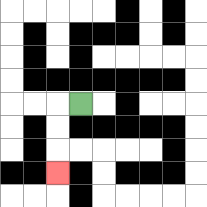{'start': '[3, 4]', 'end': '[2, 7]', 'path_directions': 'L,D,D,D', 'path_coordinates': '[[3, 4], [2, 4], [2, 5], [2, 6], [2, 7]]'}